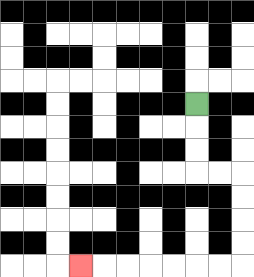{'start': '[8, 4]', 'end': '[3, 11]', 'path_directions': 'D,D,D,R,R,D,D,D,D,L,L,L,L,L,L,L', 'path_coordinates': '[[8, 4], [8, 5], [8, 6], [8, 7], [9, 7], [10, 7], [10, 8], [10, 9], [10, 10], [10, 11], [9, 11], [8, 11], [7, 11], [6, 11], [5, 11], [4, 11], [3, 11]]'}